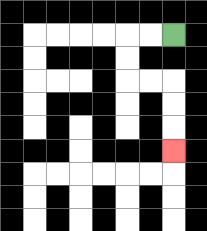{'start': '[7, 1]', 'end': '[7, 6]', 'path_directions': 'L,L,D,D,R,R,D,D,D', 'path_coordinates': '[[7, 1], [6, 1], [5, 1], [5, 2], [5, 3], [6, 3], [7, 3], [7, 4], [7, 5], [7, 6]]'}